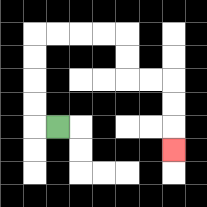{'start': '[2, 5]', 'end': '[7, 6]', 'path_directions': 'L,U,U,U,U,R,R,R,R,D,D,R,R,D,D,D', 'path_coordinates': '[[2, 5], [1, 5], [1, 4], [1, 3], [1, 2], [1, 1], [2, 1], [3, 1], [4, 1], [5, 1], [5, 2], [5, 3], [6, 3], [7, 3], [7, 4], [7, 5], [7, 6]]'}